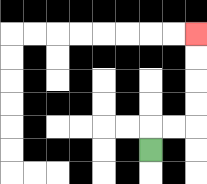{'start': '[6, 6]', 'end': '[8, 1]', 'path_directions': 'U,R,R,U,U,U,U', 'path_coordinates': '[[6, 6], [6, 5], [7, 5], [8, 5], [8, 4], [8, 3], [8, 2], [8, 1]]'}